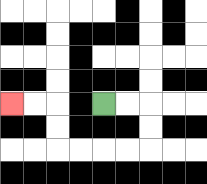{'start': '[4, 4]', 'end': '[0, 4]', 'path_directions': 'R,R,D,D,L,L,L,L,U,U,L,L', 'path_coordinates': '[[4, 4], [5, 4], [6, 4], [6, 5], [6, 6], [5, 6], [4, 6], [3, 6], [2, 6], [2, 5], [2, 4], [1, 4], [0, 4]]'}